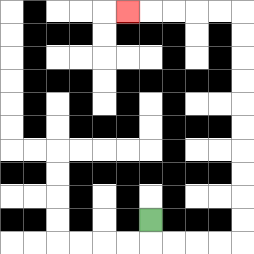{'start': '[6, 9]', 'end': '[5, 0]', 'path_directions': 'D,R,R,R,R,U,U,U,U,U,U,U,U,U,U,L,L,L,L,L', 'path_coordinates': '[[6, 9], [6, 10], [7, 10], [8, 10], [9, 10], [10, 10], [10, 9], [10, 8], [10, 7], [10, 6], [10, 5], [10, 4], [10, 3], [10, 2], [10, 1], [10, 0], [9, 0], [8, 0], [7, 0], [6, 0], [5, 0]]'}